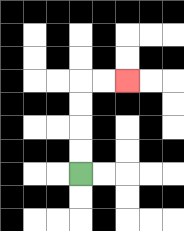{'start': '[3, 7]', 'end': '[5, 3]', 'path_directions': 'U,U,U,U,R,R', 'path_coordinates': '[[3, 7], [3, 6], [3, 5], [3, 4], [3, 3], [4, 3], [5, 3]]'}